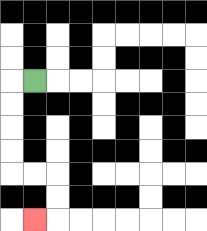{'start': '[1, 3]', 'end': '[1, 9]', 'path_directions': 'L,D,D,D,D,R,R,D,D,L', 'path_coordinates': '[[1, 3], [0, 3], [0, 4], [0, 5], [0, 6], [0, 7], [1, 7], [2, 7], [2, 8], [2, 9], [1, 9]]'}